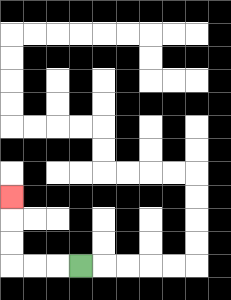{'start': '[3, 11]', 'end': '[0, 8]', 'path_directions': 'L,L,L,U,U,U', 'path_coordinates': '[[3, 11], [2, 11], [1, 11], [0, 11], [0, 10], [0, 9], [0, 8]]'}